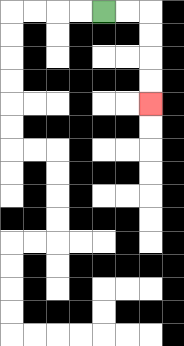{'start': '[4, 0]', 'end': '[6, 4]', 'path_directions': 'R,R,D,D,D,D', 'path_coordinates': '[[4, 0], [5, 0], [6, 0], [6, 1], [6, 2], [6, 3], [6, 4]]'}